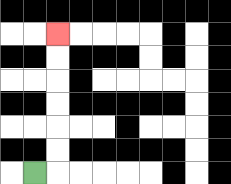{'start': '[1, 7]', 'end': '[2, 1]', 'path_directions': 'R,U,U,U,U,U,U', 'path_coordinates': '[[1, 7], [2, 7], [2, 6], [2, 5], [2, 4], [2, 3], [2, 2], [2, 1]]'}